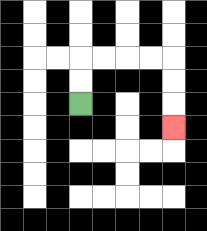{'start': '[3, 4]', 'end': '[7, 5]', 'path_directions': 'U,U,R,R,R,R,D,D,D', 'path_coordinates': '[[3, 4], [3, 3], [3, 2], [4, 2], [5, 2], [6, 2], [7, 2], [7, 3], [7, 4], [7, 5]]'}